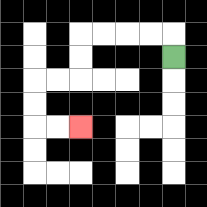{'start': '[7, 2]', 'end': '[3, 5]', 'path_directions': 'U,L,L,L,L,D,D,L,L,D,D,R,R', 'path_coordinates': '[[7, 2], [7, 1], [6, 1], [5, 1], [4, 1], [3, 1], [3, 2], [3, 3], [2, 3], [1, 3], [1, 4], [1, 5], [2, 5], [3, 5]]'}